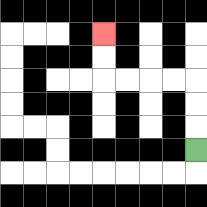{'start': '[8, 6]', 'end': '[4, 1]', 'path_directions': 'U,U,U,L,L,L,L,U,U', 'path_coordinates': '[[8, 6], [8, 5], [8, 4], [8, 3], [7, 3], [6, 3], [5, 3], [4, 3], [4, 2], [4, 1]]'}